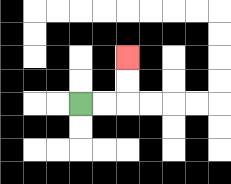{'start': '[3, 4]', 'end': '[5, 2]', 'path_directions': 'R,R,U,U', 'path_coordinates': '[[3, 4], [4, 4], [5, 4], [5, 3], [5, 2]]'}